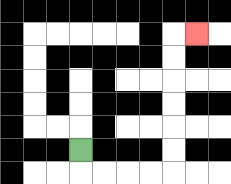{'start': '[3, 6]', 'end': '[8, 1]', 'path_directions': 'D,R,R,R,R,U,U,U,U,U,U,R', 'path_coordinates': '[[3, 6], [3, 7], [4, 7], [5, 7], [6, 7], [7, 7], [7, 6], [7, 5], [7, 4], [7, 3], [7, 2], [7, 1], [8, 1]]'}